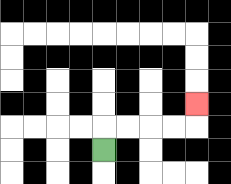{'start': '[4, 6]', 'end': '[8, 4]', 'path_directions': 'U,R,R,R,R,U', 'path_coordinates': '[[4, 6], [4, 5], [5, 5], [6, 5], [7, 5], [8, 5], [8, 4]]'}